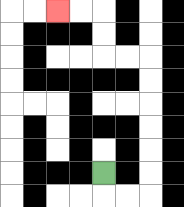{'start': '[4, 7]', 'end': '[2, 0]', 'path_directions': 'D,R,R,U,U,U,U,U,U,L,L,U,U,L,L', 'path_coordinates': '[[4, 7], [4, 8], [5, 8], [6, 8], [6, 7], [6, 6], [6, 5], [6, 4], [6, 3], [6, 2], [5, 2], [4, 2], [4, 1], [4, 0], [3, 0], [2, 0]]'}